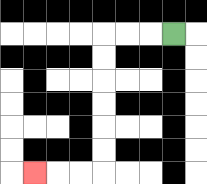{'start': '[7, 1]', 'end': '[1, 7]', 'path_directions': 'L,L,L,D,D,D,D,D,D,L,L,L', 'path_coordinates': '[[7, 1], [6, 1], [5, 1], [4, 1], [4, 2], [4, 3], [4, 4], [4, 5], [4, 6], [4, 7], [3, 7], [2, 7], [1, 7]]'}